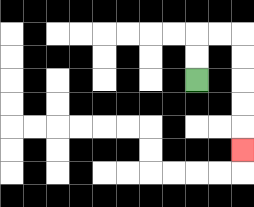{'start': '[8, 3]', 'end': '[10, 6]', 'path_directions': 'U,U,R,R,D,D,D,D,D', 'path_coordinates': '[[8, 3], [8, 2], [8, 1], [9, 1], [10, 1], [10, 2], [10, 3], [10, 4], [10, 5], [10, 6]]'}